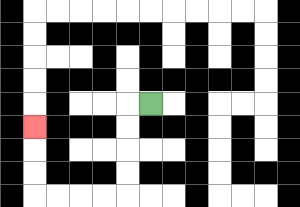{'start': '[6, 4]', 'end': '[1, 5]', 'path_directions': 'L,D,D,D,D,L,L,L,L,U,U,U', 'path_coordinates': '[[6, 4], [5, 4], [5, 5], [5, 6], [5, 7], [5, 8], [4, 8], [3, 8], [2, 8], [1, 8], [1, 7], [1, 6], [1, 5]]'}